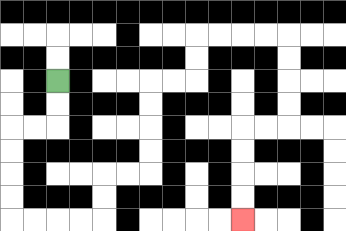{'start': '[2, 3]', 'end': '[10, 9]', 'path_directions': 'D,D,L,L,D,D,D,D,R,R,R,R,U,U,R,R,U,U,U,U,R,R,U,U,R,R,R,R,D,D,D,D,L,L,D,D,D,D', 'path_coordinates': '[[2, 3], [2, 4], [2, 5], [1, 5], [0, 5], [0, 6], [0, 7], [0, 8], [0, 9], [1, 9], [2, 9], [3, 9], [4, 9], [4, 8], [4, 7], [5, 7], [6, 7], [6, 6], [6, 5], [6, 4], [6, 3], [7, 3], [8, 3], [8, 2], [8, 1], [9, 1], [10, 1], [11, 1], [12, 1], [12, 2], [12, 3], [12, 4], [12, 5], [11, 5], [10, 5], [10, 6], [10, 7], [10, 8], [10, 9]]'}